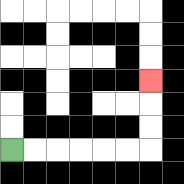{'start': '[0, 6]', 'end': '[6, 3]', 'path_directions': 'R,R,R,R,R,R,U,U,U', 'path_coordinates': '[[0, 6], [1, 6], [2, 6], [3, 6], [4, 6], [5, 6], [6, 6], [6, 5], [6, 4], [6, 3]]'}